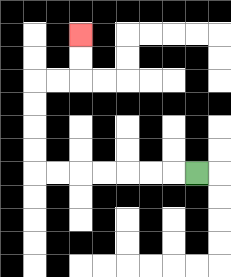{'start': '[8, 7]', 'end': '[3, 1]', 'path_directions': 'L,L,L,L,L,L,L,U,U,U,U,R,R,U,U', 'path_coordinates': '[[8, 7], [7, 7], [6, 7], [5, 7], [4, 7], [3, 7], [2, 7], [1, 7], [1, 6], [1, 5], [1, 4], [1, 3], [2, 3], [3, 3], [3, 2], [3, 1]]'}